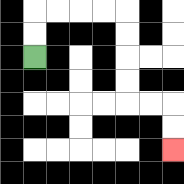{'start': '[1, 2]', 'end': '[7, 6]', 'path_directions': 'U,U,R,R,R,R,D,D,D,D,R,R,D,D', 'path_coordinates': '[[1, 2], [1, 1], [1, 0], [2, 0], [3, 0], [4, 0], [5, 0], [5, 1], [5, 2], [5, 3], [5, 4], [6, 4], [7, 4], [7, 5], [7, 6]]'}